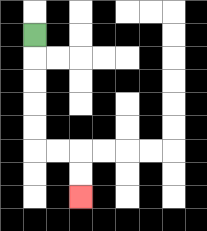{'start': '[1, 1]', 'end': '[3, 8]', 'path_directions': 'D,D,D,D,D,R,R,D,D', 'path_coordinates': '[[1, 1], [1, 2], [1, 3], [1, 4], [1, 5], [1, 6], [2, 6], [3, 6], [3, 7], [3, 8]]'}